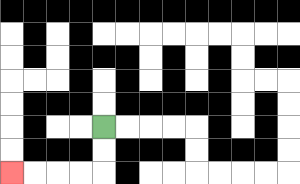{'start': '[4, 5]', 'end': '[0, 7]', 'path_directions': 'D,D,L,L,L,L', 'path_coordinates': '[[4, 5], [4, 6], [4, 7], [3, 7], [2, 7], [1, 7], [0, 7]]'}